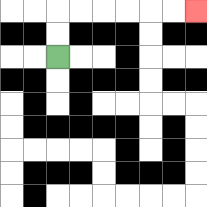{'start': '[2, 2]', 'end': '[8, 0]', 'path_directions': 'U,U,R,R,R,R,R,R', 'path_coordinates': '[[2, 2], [2, 1], [2, 0], [3, 0], [4, 0], [5, 0], [6, 0], [7, 0], [8, 0]]'}